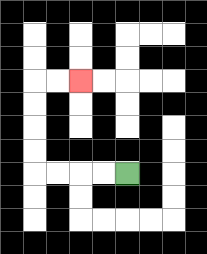{'start': '[5, 7]', 'end': '[3, 3]', 'path_directions': 'L,L,L,L,U,U,U,U,R,R', 'path_coordinates': '[[5, 7], [4, 7], [3, 7], [2, 7], [1, 7], [1, 6], [1, 5], [1, 4], [1, 3], [2, 3], [3, 3]]'}